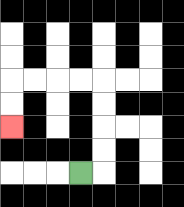{'start': '[3, 7]', 'end': '[0, 5]', 'path_directions': 'R,U,U,U,U,L,L,L,L,D,D', 'path_coordinates': '[[3, 7], [4, 7], [4, 6], [4, 5], [4, 4], [4, 3], [3, 3], [2, 3], [1, 3], [0, 3], [0, 4], [0, 5]]'}